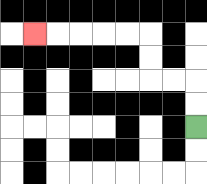{'start': '[8, 5]', 'end': '[1, 1]', 'path_directions': 'U,U,L,L,U,U,L,L,L,L,L', 'path_coordinates': '[[8, 5], [8, 4], [8, 3], [7, 3], [6, 3], [6, 2], [6, 1], [5, 1], [4, 1], [3, 1], [2, 1], [1, 1]]'}